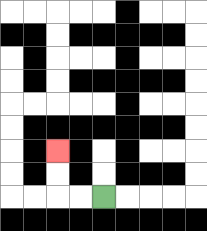{'start': '[4, 8]', 'end': '[2, 6]', 'path_directions': 'L,L,U,U', 'path_coordinates': '[[4, 8], [3, 8], [2, 8], [2, 7], [2, 6]]'}